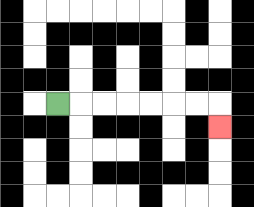{'start': '[2, 4]', 'end': '[9, 5]', 'path_directions': 'R,R,R,R,R,R,R,D', 'path_coordinates': '[[2, 4], [3, 4], [4, 4], [5, 4], [6, 4], [7, 4], [8, 4], [9, 4], [9, 5]]'}